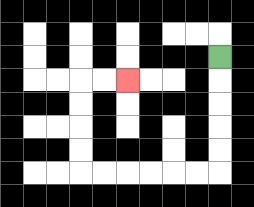{'start': '[9, 2]', 'end': '[5, 3]', 'path_directions': 'D,D,D,D,D,L,L,L,L,L,L,U,U,U,U,R,R', 'path_coordinates': '[[9, 2], [9, 3], [9, 4], [9, 5], [9, 6], [9, 7], [8, 7], [7, 7], [6, 7], [5, 7], [4, 7], [3, 7], [3, 6], [3, 5], [3, 4], [3, 3], [4, 3], [5, 3]]'}